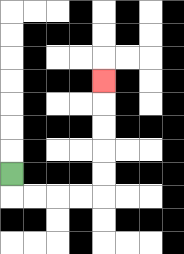{'start': '[0, 7]', 'end': '[4, 3]', 'path_directions': 'D,R,R,R,R,U,U,U,U,U', 'path_coordinates': '[[0, 7], [0, 8], [1, 8], [2, 8], [3, 8], [4, 8], [4, 7], [4, 6], [4, 5], [4, 4], [4, 3]]'}